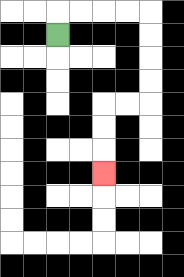{'start': '[2, 1]', 'end': '[4, 7]', 'path_directions': 'U,R,R,R,R,D,D,D,D,L,L,D,D,D', 'path_coordinates': '[[2, 1], [2, 0], [3, 0], [4, 0], [5, 0], [6, 0], [6, 1], [6, 2], [6, 3], [6, 4], [5, 4], [4, 4], [4, 5], [4, 6], [4, 7]]'}